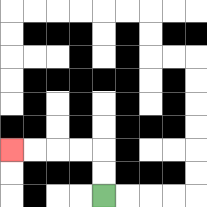{'start': '[4, 8]', 'end': '[0, 6]', 'path_directions': 'U,U,L,L,L,L', 'path_coordinates': '[[4, 8], [4, 7], [4, 6], [3, 6], [2, 6], [1, 6], [0, 6]]'}